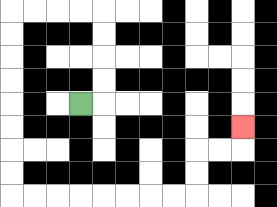{'start': '[3, 4]', 'end': '[10, 5]', 'path_directions': 'R,U,U,U,U,L,L,L,L,D,D,D,D,D,D,D,D,R,R,R,R,R,R,R,R,U,U,R,R,U', 'path_coordinates': '[[3, 4], [4, 4], [4, 3], [4, 2], [4, 1], [4, 0], [3, 0], [2, 0], [1, 0], [0, 0], [0, 1], [0, 2], [0, 3], [0, 4], [0, 5], [0, 6], [0, 7], [0, 8], [1, 8], [2, 8], [3, 8], [4, 8], [5, 8], [6, 8], [7, 8], [8, 8], [8, 7], [8, 6], [9, 6], [10, 6], [10, 5]]'}